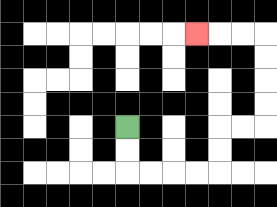{'start': '[5, 5]', 'end': '[8, 1]', 'path_directions': 'D,D,R,R,R,R,U,U,R,R,U,U,U,U,L,L,L', 'path_coordinates': '[[5, 5], [5, 6], [5, 7], [6, 7], [7, 7], [8, 7], [9, 7], [9, 6], [9, 5], [10, 5], [11, 5], [11, 4], [11, 3], [11, 2], [11, 1], [10, 1], [9, 1], [8, 1]]'}